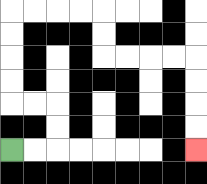{'start': '[0, 6]', 'end': '[8, 6]', 'path_directions': 'R,R,U,U,L,L,U,U,U,U,R,R,R,R,D,D,R,R,R,R,D,D,D,D', 'path_coordinates': '[[0, 6], [1, 6], [2, 6], [2, 5], [2, 4], [1, 4], [0, 4], [0, 3], [0, 2], [0, 1], [0, 0], [1, 0], [2, 0], [3, 0], [4, 0], [4, 1], [4, 2], [5, 2], [6, 2], [7, 2], [8, 2], [8, 3], [8, 4], [8, 5], [8, 6]]'}